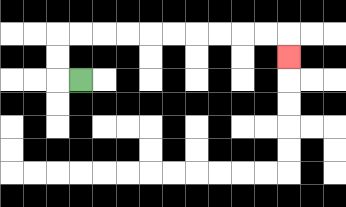{'start': '[3, 3]', 'end': '[12, 2]', 'path_directions': 'L,U,U,R,R,R,R,R,R,R,R,R,R,D', 'path_coordinates': '[[3, 3], [2, 3], [2, 2], [2, 1], [3, 1], [4, 1], [5, 1], [6, 1], [7, 1], [8, 1], [9, 1], [10, 1], [11, 1], [12, 1], [12, 2]]'}